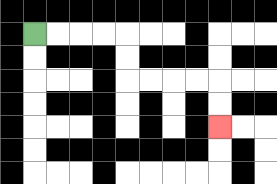{'start': '[1, 1]', 'end': '[9, 5]', 'path_directions': 'R,R,R,R,D,D,R,R,R,R,D,D', 'path_coordinates': '[[1, 1], [2, 1], [3, 1], [4, 1], [5, 1], [5, 2], [5, 3], [6, 3], [7, 3], [8, 3], [9, 3], [9, 4], [9, 5]]'}